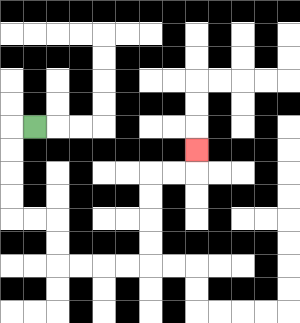{'start': '[1, 5]', 'end': '[8, 6]', 'path_directions': 'L,D,D,D,D,R,R,D,D,R,R,R,R,U,U,U,U,R,R,U', 'path_coordinates': '[[1, 5], [0, 5], [0, 6], [0, 7], [0, 8], [0, 9], [1, 9], [2, 9], [2, 10], [2, 11], [3, 11], [4, 11], [5, 11], [6, 11], [6, 10], [6, 9], [6, 8], [6, 7], [7, 7], [8, 7], [8, 6]]'}